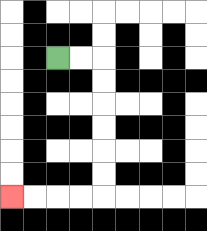{'start': '[2, 2]', 'end': '[0, 8]', 'path_directions': 'R,R,D,D,D,D,D,D,L,L,L,L', 'path_coordinates': '[[2, 2], [3, 2], [4, 2], [4, 3], [4, 4], [4, 5], [4, 6], [4, 7], [4, 8], [3, 8], [2, 8], [1, 8], [0, 8]]'}